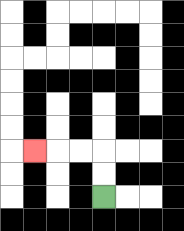{'start': '[4, 8]', 'end': '[1, 6]', 'path_directions': 'U,U,L,L,L', 'path_coordinates': '[[4, 8], [4, 7], [4, 6], [3, 6], [2, 6], [1, 6]]'}